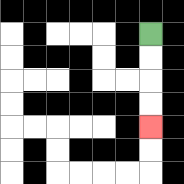{'start': '[6, 1]', 'end': '[6, 5]', 'path_directions': 'D,D,D,D', 'path_coordinates': '[[6, 1], [6, 2], [6, 3], [6, 4], [6, 5]]'}